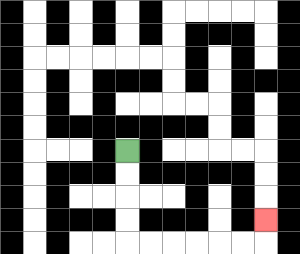{'start': '[5, 6]', 'end': '[11, 9]', 'path_directions': 'D,D,D,D,R,R,R,R,R,R,U', 'path_coordinates': '[[5, 6], [5, 7], [5, 8], [5, 9], [5, 10], [6, 10], [7, 10], [8, 10], [9, 10], [10, 10], [11, 10], [11, 9]]'}